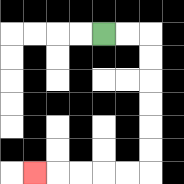{'start': '[4, 1]', 'end': '[1, 7]', 'path_directions': 'R,R,D,D,D,D,D,D,L,L,L,L,L', 'path_coordinates': '[[4, 1], [5, 1], [6, 1], [6, 2], [6, 3], [6, 4], [6, 5], [6, 6], [6, 7], [5, 7], [4, 7], [3, 7], [2, 7], [1, 7]]'}